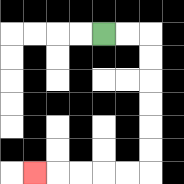{'start': '[4, 1]', 'end': '[1, 7]', 'path_directions': 'R,R,D,D,D,D,D,D,L,L,L,L,L', 'path_coordinates': '[[4, 1], [5, 1], [6, 1], [6, 2], [6, 3], [6, 4], [6, 5], [6, 6], [6, 7], [5, 7], [4, 7], [3, 7], [2, 7], [1, 7]]'}